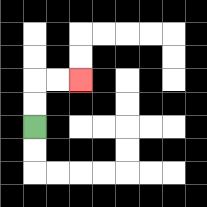{'start': '[1, 5]', 'end': '[3, 3]', 'path_directions': 'U,U,R,R', 'path_coordinates': '[[1, 5], [1, 4], [1, 3], [2, 3], [3, 3]]'}